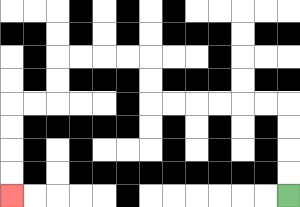{'start': '[12, 8]', 'end': '[0, 8]', 'path_directions': 'U,U,U,U,L,L,L,L,L,L,U,U,L,L,L,L,D,D,L,L,D,D,D,D', 'path_coordinates': '[[12, 8], [12, 7], [12, 6], [12, 5], [12, 4], [11, 4], [10, 4], [9, 4], [8, 4], [7, 4], [6, 4], [6, 3], [6, 2], [5, 2], [4, 2], [3, 2], [2, 2], [2, 3], [2, 4], [1, 4], [0, 4], [0, 5], [0, 6], [0, 7], [0, 8]]'}